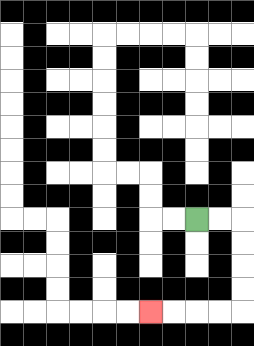{'start': '[8, 9]', 'end': '[6, 13]', 'path_directions': 'R,R,D,D,D,D,L,L,L,L', 'path_coordinates': '[[8, 9], [9, 9], [10, 9], [10, 10], [10, 11], [10, 12], [10, 13], [9, 13], [8, 13], [7, 13], [6, 13]]'}